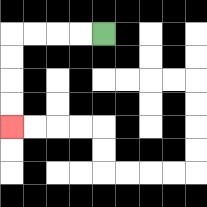{'start': '[4, 1]', 'end': '[0, 5]', 'path_directions': 'L,L,L,L,D,D,D,D', 'path_coordinates': '[[4, 1], [3, 1], [2, 1], [1, 1], [0, 1], [0, 2], [0, 3], [0, 4], [0, 5]]'}